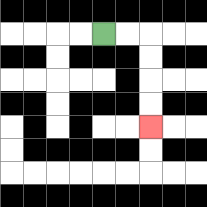{'start': '[4, 1]', 'end': '[6, 5]', 'path_directions': 'R,R,D,D,D,D', 'path_coordinates': '[[4, 1], [5, 1], [6, 1], [6, 2], [6, 3], [6, 4], [6, 5]]'}